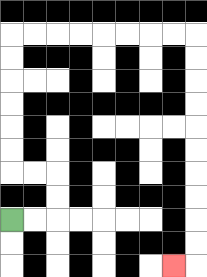{'start': '[0, 9]', 'end': '[7, 11]', 'path_directions': 'R,R,U,U,L,L,U,U,U,U,U,U,R,R,R,R,R,R,R,R,D,D,D,D,D,D,D,D,D,D,L', 'path_coordinates': '[[0, 9], [1, 9], [2, 9], [2, 8], [2, 7], [1, 7], [0, 7], [0, 6], [0, 5], [0, 4], [0, 3], [0, 2], [0, 1], [1, 1], [2, 1], [3, 1], [4, 1], [5, 1], [6, 1], [7, 1], [8, 1], [8, 2], [8, 3], [8, 4], [8, 5], [8, 6], [8, 7], [8, 8], [8, 9], [8, 10], [8, 11], [7, 11]]'}